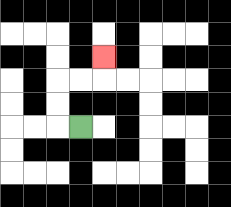{'start': '[3, 5]', 'end': '[4, 2]', 'path_directions': 'L,U,U,R,R,U', 'path_coordinates': '[[3, 5], [2, 5], [2, 4], [2, 3], [3, 3], [4, 3], [4, 2]]'}